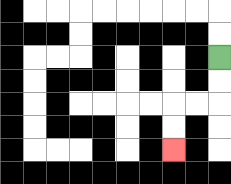{'start': '[9, 2]', 'end': '[7, 6]', 'path_directions': 'D,D,L,L,D,D', 'path_coordinates': '[[9, 2], [9, 3], [9, 4], [8, 4], [7, 4], [7, 5], [7, 6]]'}